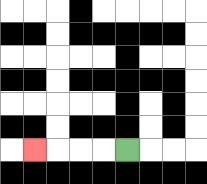{'start': '[5, 6]', 'end': '[1, 6]', 'path_directions': 'L,L,L,L', 'path_coordinates': '[[5, 6], [4, 6], [3, 6], [2, 6], [1, 6]]'}